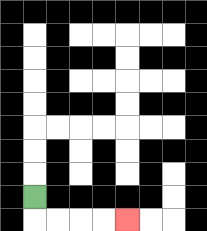{'start': '[1, 8]', 'end': '[5, 9]', 'path_directions': 'D,R,R,R,R', 'path_coordinates': '[[1, 8], [1, 9], [2, 9], [3, 9], [4, 9], [5, 9]]'}